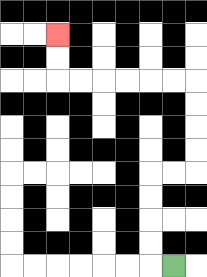{'start': '[7, 11]', 'end': '[2, 1]', 'path_directions': 'L,U,U,U,U,R,R,U,U,U,U,L,L,L,L,L,L,U,U', 'path_coordinates': '[[7, 11], [6, 11], [6, 10], [6, 9], [6, 8], [6, 7], [7, 7], [8, 7], [8, 6], [8, 5], [8, 4], [8, 3], [7, 3], [6, 3], [5, 3], [4, 3], [3, 3], [2, 3], [2, 2], [2, 1]]'}